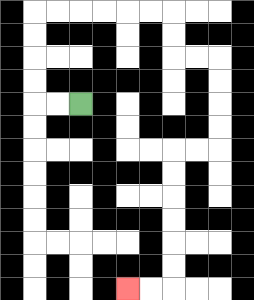{'start': '[3, 4]', 'end': '[5, 12]', 'path_directions': 'L,L,U,U,U,U,R,R,R,R,R,R,D,D,R,R,D,D,D,D,L,L,D,D,D,D,D,D,L,L', 'path_coordinates': '[[3, 4], [2, 4], [1, 4], [1, 3], [1, 2], [1, 1], [1, 0], [2, 0], [3, 0], [4, 0], [5, 0], [6, 0], [7, 0], [7, 1], [7, 2], [8, 2], [9, 2], [9, 3], [9, 4], [9, 5], [9, 6], [8, 6], [7, 6], [7, 7], [7, 8], [7, 9], [7, 10], [7, 11], [7, 12], [6, 12], [5, 12]]'}